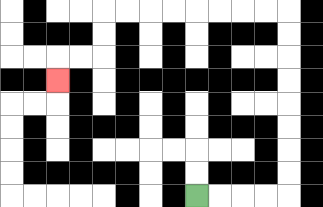{'start': '[8, 8]', 'end': '[2, 3]', 'path_directions': 'R,R,R,R,U,U,U,U,U,U,U,U,L,L,L,L,L,L,L,L,D,D,L,L,D', 'path_coordinates': '[[8, 8], [9, 8], [10, 8], [11, 8], [12, 8], [12, 7], [12, 6], [12, 5], [12, 4], [12, 3], [12, 2], [12, 1], [12, 0], [11, 0], [10, 0], [9, 0], [8, 0], [7, 0], [6, 0], [5, 0], [4, 0], [4, 1], [4, 2], [3, 2], [2, 2], [2, 3]]'}